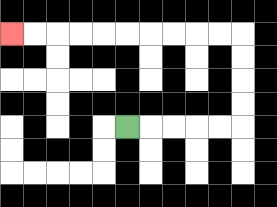{'start': '[5, 5]', 'end': '[0, 1]', 'path_directions': 'R,R,R,R,R,U,U,U,U,L,L,L,L,L,L,L,L,L,L', 'path_coordinates': '[[5, 5], [6, 5], [7, 5], [8, 5], [9, 5], [10, 5], [10, 4], [10, 3], [10, 2], [10, 1], [9, 1], [8, 1], [7, 1], [6, 1], [5, 1], [4, 1], [3, 1], [2, 1], [1, 1], [0, 1]]'}